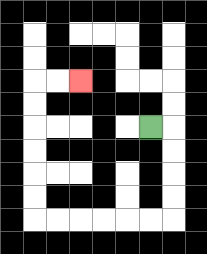{'start': '[6, 5]', 'end': '[3, 3]', 'path_directions': 'R,D,D,D,D,L,L,L,L,L,L,U,U,U,U,U,U,R,R', 'path_coordinates': '[[6, 5], [7, 5], [7, 6], [7, 7], [7, 8], [7, 9], [6, 9], [5, 9], [4, 9], [3, 9], [2, 9], [1, 9], [1, 8], [1, 7], [1, 6], [1, 5], [1, 4], [1, 3], [2, 3], [3, 3]]'}